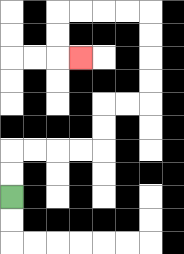{'start': '[0, 8]', 'end': '[3, 2]', 'path_directions': 'U,U,R,R,R,R,U,U,R,R,U,U,U,U,L,L,L,L,D,D,R', 'path_coordinates': '[[0, 8], [0, 7], [0, 6], [1, 6], [2, 6], [3, 6], [4, 6], [4, 5], [4, 4], [5, 4], [6, 4], [6, 3], [6, 2], [6, 1], [6, 0], [5, 0], [4, 0], [3, 0], [2, 0], [2, 1], [2, 2], [3, 2]]'}